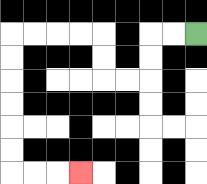{'start': '[8, 1]', 'end': '[3, 7]', 'path_directions': 'L,L,D,D,L,L,U,U,L,L,L,L,D,D,D,D,D,D,R,R,R', 'path_coordinates': '[[8, 1], [7, 1], [6, 1], [6, 2], [6, 3], [5, 3], [4, 3], [4, 2], [4, 1], [3, 1], [2, 1], [1, 1], [0, 1], [0, 2], [0, 3], [0, 4], [0, 5], [0, 6], [0, 7], [1, 7], [2, 7], [3, 7]]'}